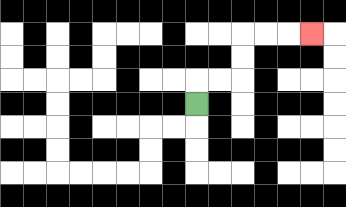{'start': '[8, 4]', 'end': '[13, 1]', 'path_directions': 'U,R,R,U,U,R,R,R', 'path_coordinates': '[[8, 4], [8, 3], [9, 3], [10, 3], [10, 2], [10, 1], [11, 1], [12, 1], [13, 1]]'}